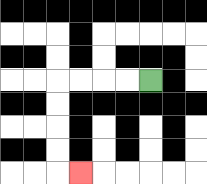{'start': '[6, 3]', 'end': '[3, 7]', 'path_directions': 'L,L,L,L,D,D,D,D,R', 'path_coordinates': '[[6, 3], [5, 3], [4, 3], [3, 3], [2, 3], [2, 4], [2, 5], [2, 6], [2, 7], [3, 7]]'}